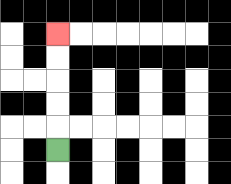{'start': '[2, 6]', 'end': '[2, 1]', 'path_directions': 'U,U,U,U,U', 'path_coordinates': '[[2, 6], [2, 5], [2, 4], [2, 3], [2, 2], [2, 1]]'}